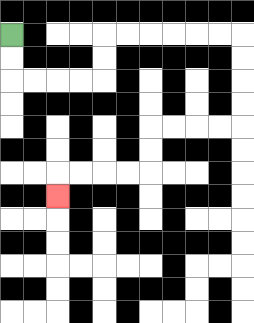{'start': '[0, 1]', 'end': '[2, 8]', 'path_directions': 'D,D,R,R,R,R,U,U,R,R,R,R,R,R,D,D,D,D,L,L,L,L,D,D,L,L,L,L,D', 'path_coordinates': '[[0, 1], [0, 2], [0, 3], [1, 3], [2, 3], [3, 3], [4, 3], [4, 2], [4, 1], [5, 1], [6, 1], [7, 1], [8, 1], [9, 1], [10, 1], [10, 2], [10, 3], [10, 4], [10, 5], [9, 5], [8, 5], [7, 5], [6, 5], [6, 6], [6, 7], [5, 7], [4, 7], [3, 7], [2, 7], [2, 8]]'}